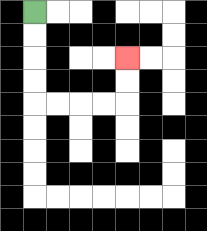{'start': '[1, 0]', 'end': '[5, 2]', 'path_directions': 'D,D,D,D,R,R,R,R,U,U', 'path_coordinates': '[[1, 0], [1, 1], [1, 2], [1, 3], [1, 4], [2, 4], [3, 4], [4, 4], [5, 4], [5, 3], [5, 2]]'}